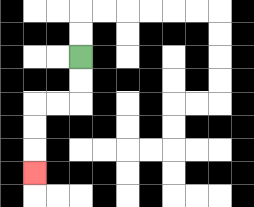{'start': '[3, 2]', 'end': '[1, 7]', 'path_directions': 'D,D,L,L,D,D,D', 'path_coordinates': '[[3, 2], [3, 3], [3, 4], [2, 4], [1, 4], [1, 5], [1, 6], [1, 7]]'}